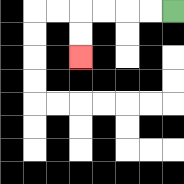{'start': '[7, 0]', 'end': '[3, 2]', 'path_directions': 'L,L,L,L,D,D', 'path_coordinates': '[[7, 0], [6, 0], [5, 0], [4, 0], [3, 0], [3, 1], [3, 2]]'}